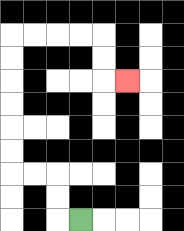{'start': '[3, 9]', 'end': '[5, 3]', 'path_directions': 'L,U,U,L,L,U,U,U,U,U,U,R,R,R,R,D,D,R', 'path_coordinates': '[[3, 9], [2, 9], [2, 8], [2, 7], [1, 7], [0, 7], [0, 6], [0, 5], [0, 4], [0, 3], [0, 2], [0, 1], [1, 1], [2, 1], [3, 1], [4, 1], [4, 2], [4, 3], [5, 3]]'}